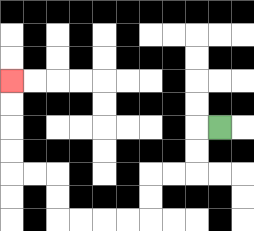{'start': '[9, 5]', 'end': '[0, 3]', 'path_directions': 'L,D,D,L,L,D,D,L,L,L,L,U,U,L,L,U,U,U,U', 'path_coordinates': '[[9, 5], [8, 5], [8, 6], [8, 7], [7, 7], [6, 7], [6, 8], [6, 9], [5, 9], [4, 9], [3, 9], [2, 9], [2, 8], [2, 7], [1, 7], [0, 7], [0, 6], [0, 5], [0, 4], [0, 3]]'}